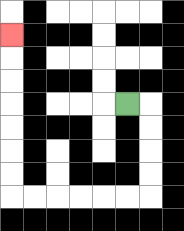{'start': '[5, 4]', 'end': '[0, 1]', 'path_directions': 'R,D,D,D,D,L,L,L,L,L,L,U,U,U,U,U,U,U', 'path_coordinates': '[[5, 4], [6, 4], [6, 5], [6, 6], [6, 7], [6, 8], [5, 8], [4, 8], [3, 8], [2, 8], [1, 8], [0, 8], [0, 7], [0, 6], [0, 5], [0, 4], [0, 3], [0, 2], [0, 1]]'}